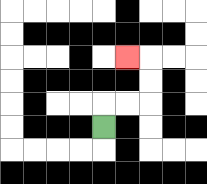{'start': '[4, 5]', 'end': '[5, 2]', 'path_directions': 'U,R,R,U,U,L', 'path_coordinates': '[[4, 5], [4, 4], [5, 4], [6, 4], [6, 3], [6, 2], [5, 2]]'}